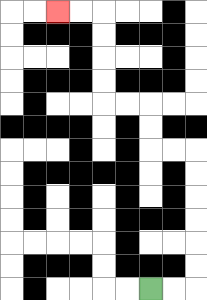{'start': '[6, 12]', 'end': '[2, 0]', 'path_directions': 'R,R,U,U,U,U,U,U,L,L,U,U,L,L,U,U,U,U,L,L', 'path_coordinates': '[[6, 12], [7, 12], [8, 12], [8, 11], [8, 10], [8, 9], [8, 8], [8, 7], [8, 6], [7, 6], [6, 6], [6, 5], [6, 4], [5, 4], [4, 4], [4, 3], [4, 2], [4, 1], [4, 0], [3, 0], [2, 0]]'}